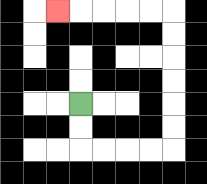{'start': '[3, 4]', 'end': '[2, 0]', 'path_directions': 'D,D,R,R,R,R,U,U,U,U,U,U,L,L,L,L,L', 'path_coordinates': '[[3, 4], [3, 5], [3, 6], [4, 6], [5, 6], [6, 6], [7, 6], [7, 5], [7, 4], [7, 3], [7, 2], [7, 1], [7, 0], [6, 0], [5, 0], [4, 0], [3, 0], [2, 0]]'}